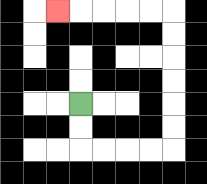{'start': '[3, 4]', 'end': '[2, 0]', 'path_directions': 'D,D,R,R,R,R,U,U,U,U,U,U,L,L,L,L,L', 'path_coordinates': '[[3, 4], [3, 5], [3, 6], [4, 6], [5, 6], [6, 6], [7, 6], [7, 5], [7, 4], [7, 3], [7, 2], [7, 1], [7, 0], [6, 0], [5, 0], [4, 0], [3, 0], [2, 0]]'}